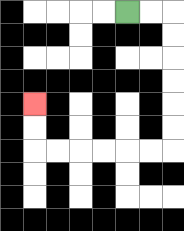{'start': '[5, 0]', 'end': '[1, 4]', 'path_directions': 'R,R,D,D,D,D,D,D,L,L,L,L,L,L,U,U', 'path_coordinates': '[[5, 0], [6, 0], [7, 0], [7, 1], [7, 2], [7, 3], [7, 4], [7, 5], [7, 6], [6, 6], [5, 6], [4, 6], [3, 6], [2, 6], [1, 6], [1, 5], [1, 4]]'}